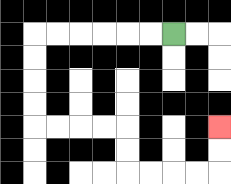{'start': '[7, 1]', 'end': '[9, 5]', 'path_directions': 'L,L,L,L,L,L,D,D,D,D,R,R,R,R,D,D,R,R,R,R,U,U', 'path_coordinates': '[[7, 1], [6, 1], [5, 1], [4, 1], [3, 1], [2, 1], [1, 1], [1, 2], [1, 3], [1, 4], [1, 5], [2, 5], [3, 5], [4, 5], [5, 5], [5, 6], [5, 7], [6, 7], [7, 7], [8, 7], [9, 7], [9, 6], [9, 5]]'}